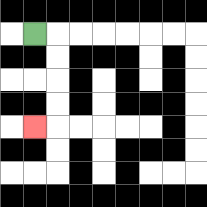{'start': '[1, 1]', 'end': '[1, 5]', 'path_directions': 'R,D,D,D,D,L', 'path_coordinates': '[[1, 1], [2, 1], [2, 2], [2, 3], [2, 4], [2, 5], [1, 5]]'}